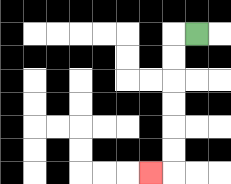{'start': '[8, 1]', 'end': '[6, 7]', 'path_directions': 'L,D,D,D,D,D,D,L', 'path_coordinates': '[[8, 1], [7, 1], [7, 2], [7, 3], [7, 4], [7, 5], [7, 6], [7, 7], [6, 7]]'}